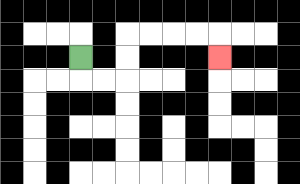{'start': '[3, 2]', 'end': '[9, 2]', 'path_directions': 'D,R,R,U,U,R,R,R,R,D', 'path_coordinates': '[[3, 2], [3, 3], [4, 3], [5, 3], [5, 2], [5, 1], [6, 1], [7, 1], [8, 1], [9, 1], [9, 2]]'}